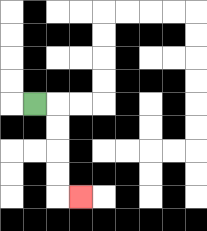{'start': '[1, 4]', 'end': '[3, 8]', 'path_directions': 'R,D,D,D,D,R', 'path_coordinates': '[[1, 4], [2, 4], [2, 5], [2, 6], [2, 7], [2, 8], [3, 8]]'}